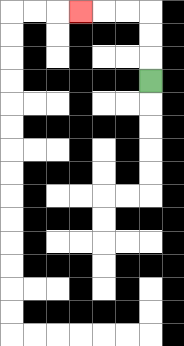{'start': '[6, 3]', 'end': '[3, 0]', 'path_directions': 'U,U,U,L,L,L', 'path_coordinates': '[[6, 3], [6, 2], [6, 1], [6, 0], [5, 0], [4, 0], [3, 0]]'}